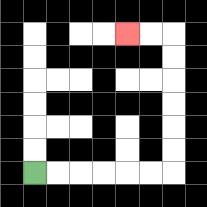{'start': '[1, 7]', 'end': '[5, 1]', 'path_directions': 'R,R,R,R,R,R,U,U,U,U,U,U,L,L', 'path_coordinates': '[[1, 7], [2, 7], [3, 7], [4, 7], [5, 7], [6, 7], [7, 7], [7, 6], [7, 5], [7, 4], [7, 3], [7, 2], [7, 1], [6, 1], [5, 1]]'}